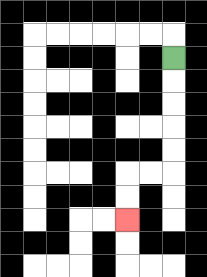{'start': '[7, 2]', 'end': '[5, 9]', 'path_directions': 'D,D,D,D,D,L,L,D,D', 'path_coordinates': '[[7, 2], [7, 3], [7, 4], [7, 5], [7, 6], [7, 7], [6, 7], [5, 7], [5, 8], [5, 9]]'}